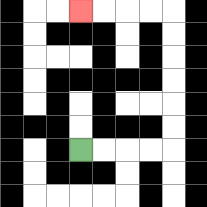{'start': '[3, 6]', 'end': '[3, 0]', 'path_directions': 'R,R,R,R,U,U,U,U,U,U,L,L,L,L', 'path_coordinates': '[[3, 6], [4, 6], [5, 6], [6, 6], [7, 6], [7, 5], [7, 4], [7, 3], [7, 2], [7, 1], [7, 0], [6, 0], [5, 0], [4, 0], [3, 0]]'}